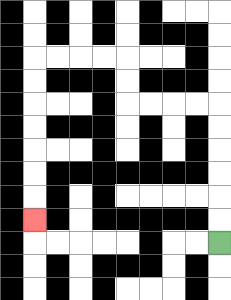{'start': '[9, 10]', 'end': '[1, 9]', 'path_directions': 'U,U,U,U,U,U,L,L,L,L,U,U,L,L,L,L,D,D,D,D,D,D,D', 'path_coordinates': '[[9, 10], [9, 9], [9, 8], [9, 7], [9, 6], [9, 5], [9, 4], [8, 4], [7, 4], [6, 4], [5, 4], [5, 3], [5, 2], [4, 2], [3, 2], [2, 2], [1, 2], [1, 3], [1, 4], [1, 5], [1, 6], [1, 7], [1, 8], [1, 9]]'}